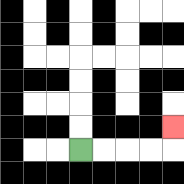{'start': '[3, 6]', 'end': '[7, 5]', 'path_directions': 'R,R,R,R,U', 'path_coordinates': '[[3, 6], [4, 6], [5, 6], [6, 6], [7, 6], [7, 5]]'}